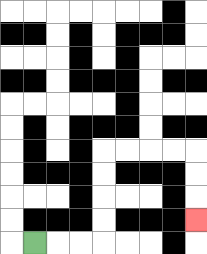{'start': '[1, 10]', 'end': '[8, 9]', 'path_directions': 'R,R,R,U,U,U,U,R,R,R,R,D,D,D', 'path_coordinates': '[[1, 10], [2, 10], [3, 10], [4, 10], [4, 9], [4, 8], [4, 7], [4, 6], [5, 6], [6, 6], [7, 6], [8, 6], [8, 7], [8, 8], [8, 9]]'}